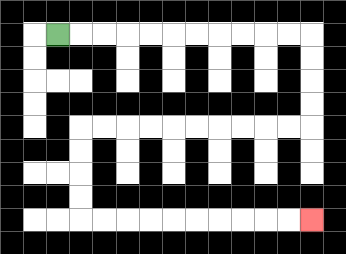{'start': '[2, 1]', 'end': '[13, 9]', 'path_directions': 'R,R,R,R,R,R,R,R,R,R,R,D,D,D,D,L,L,L,L,L,L,L,L,L,L,D,D,D,D,R,R,R,R,R,R,R,R,R,R', 'path_coordinates': '[[2, 1], [3, 1], [4, 1], [5, 1], [6, 1], [7, 1], [8, 1], [9, 1], [10, 1], [11, 1], [12, 1], [13, 1], [13, 2], [13, 3], [13, 4], [13, 5], [12, 5], [11, 5], [10, 5], [9, 5], [8, 5], [7, 5], [6, 5], [5, 5], [4, 5], [3, 5], [3, 6], [3, 7], [3, 8], [3, 9], [4, 9], [5, 9], [6, 9], [7, 9], [8, 9], [9, 9], [10, 9], [11, 9], [12, 9], [13, 9]]'}